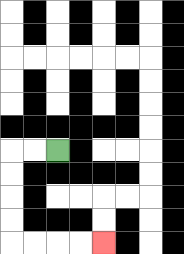{'start': '[2, 6]', 'end': '[4, 10]', 'path_directions': 'L,L,D,D,D,D,R,R,R,R', 'path_coordinates': '[[2, 6], [1, 6], [0, 6], [0, 7], [0, 8], [0, 9], [0, 10], [1, 10], [2, 10], [3, 10], [4, 10]]'}